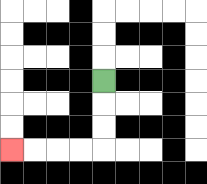{'start': '[4, 3]', 'end': '[0, 6]', 'path_directions': 'D,D,D,L,L,L,L', 'path_coordinates': '[[4, 3], [4, 4], [4, 5], [4, 6], [3, 6], [2, 6], [1, 6], [0, 6]]'}